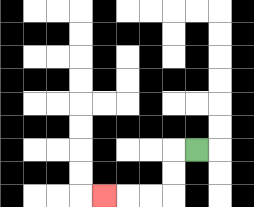{'start': '[8, 6]', 'end': '[4, 8]', 'path_directions': 'L,D,D,L,L,L', 'path_coordinates': '[[8, 6], [7, 6], [7, 7], [7, 8], [6, 8], [5, 8], [4, 8]]'}